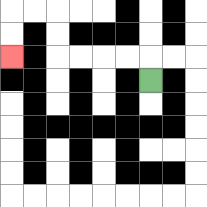{'start': '[6, 3]', 'end': '[0, 2]', 'path_directions': 'U,L,L,L,L,U,U,L,L,D,D', 'path_coordinates': '[[6, 3], [6, 2], [5, 2], [4, 2], [3, 2], [2, 2], [2, 1], [2, 0], [1, 0], [0, 0], [0, 1], [0, 2]]'}